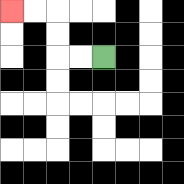{'start': '[4, 2]', 'end': '[0, 0]', 'path_directions': 'L,L,U,U,L,L', 'path_coordinates': '[[4, 2], [3, 2], [2, 2], [2, 1], [2, 0], [1, 0], [0, 0]]'}